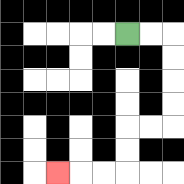{'start': '[5, 1]', 'end': '[2, 7]', 'path_directions': 'R,R,D,D,D,D,L,L,D,D,L,L,L', 'path_coordinates': '[[5, 1], [6, 1], [7, 1], [7, 2], [7, 3], [7, 4], [7, 5], [6, 5], [5, 5], [5, 6], [5, 7], [4, 7], [3, 7], [2, 7]]'}